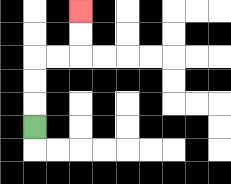{'start': '[1, 5]', 'end': '[3, 0]', 'path_directions': 'U,U,U,R,R,U,U', 'path_coordinates': '[[1, 5], [1, 4], [1, 3], [1, 2], [2, 2], [3, 2], [3, 1], [3, 0]]'}